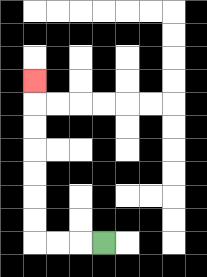{'start': '[4, 10]', 'end': '[1, 3]', 'path_directions': 'L,L,L,U,U,U,U,U,U,U', 'path_coordinates': '[[4, 10], [3, 10], [2, 10], [1, 10], [1, 9], [1, 8], [1, 7], [1, 6], [1, 5], [1, 4], [1, 3]]'}